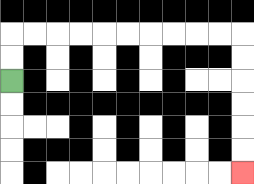{'start': '[0, 3]', 'end': '[10, 7]', 'path_directions': 'U,U,R,R,R,R,R,R,R,R,R,R,D,D,D,D,D,D', 'path_coordinates': '[[0, 3], [0, 2], [0, 1], [1, 1], [2, 1], [3, 1], [4, 1], [5, 1], [6, 1], [7, 1], [8, 1], [9, 1], [10, 1], [10, 2], [10, 3], [10, 4], [10, 5], [10, 6], [10, 7]]'}